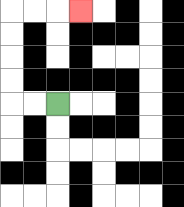{'start': '[2, 4]', 'end': '[3, 0]', 'path_directions': 'L,L,U,U,U,U,R,R,R', 'path_coordinates': '[[2, 4], [1, 4], [0, 4], [0, 3], [0, 2], [0, 1], [0, 0], [1, 0], [2, 0], [3, 0]]'}